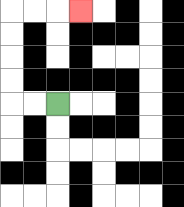{'start': '[2, 4]', 'end': '[3, 0]', 'path_directions': 'L,L,U,U,U,U,R,R,R', 'path_coordinates': '[[2, 4], [1, 4], [0, 4], [0, 3], [0, 2], [0, 1], [0, 0], [1, 0], [2, 0], [3, 0]]'}